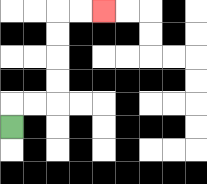{'start': '[0, 5]', 'end': '[4, 0]', 'path_directions': 'U,R,R,U,U,U,U,R,R', 'path_coordinates': '[[0, 5], [0, 4], [1, 4], [2, 4], [2, 3], [2, 2], [2, 1], [2, 0], [3, 0], [4, 0]]'}